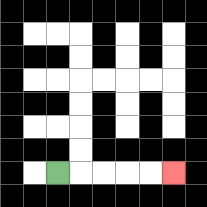{'start': '[2, 7]', 'end': '[7, 7]', 'path_directions': 'R,R,R,R,R', 'path_coordinates': '[[2, 7], [3, 7], [4, 7], [5, 7], [6, 7], [7, 7]]'}